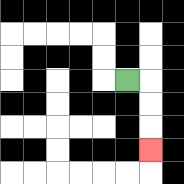{'start': '[5, 3]', 'end': '[6, 6]', 'path_directions': 'R,D,D,D', 'path_coordinates': '[[5, 3], [6, 3], [6, 4], [6, 5], [6, 6]]'}